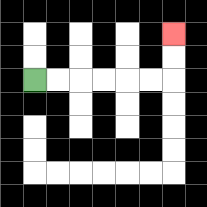{'start': '[1, 3]', 'end': '[7, 1]', 'path_directions': 'R,R,R,R,R,R,U,U', 'path_coordinates': '[[1, 3], [2, 3], [3, 3], [4, 3], [5, 3], [6, 3], [7, 3], [7, 2], [7, 1]]'}